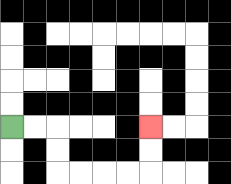{'start': '[0, 5]', 'end': '[6, 5]', 'path_directions': 'R,R,D,D,R,R,R,R,U,U', 'path_coordinates': '[[0, 5], [1, 5], [2, 5], [2, 6], [2, 7], [3, 7], [4, 7], [5, 7], [6, 7], [6, 6], [6, 5]]'}